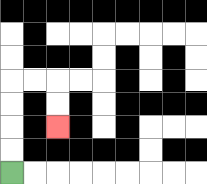{'start': '[0, 7]', 'end': '[2, 5]', 'path_directions': 'U,U,U,U,R,R,D,D', 'path_coordinates': '[[0, 7], [0, 6], [0, 5], [0, 4], [0, 3], [1, 3], [2, 3], [2, 4], [2, 5]]'}